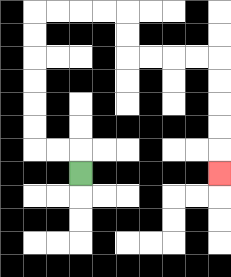{'start': '[3, 7]', 'end': '[9, 7]', 'path_directions': 'U,L,L,U,U,U,U,U,U,R,R,R,R,D,D,R,R,R,R,D,D,D,D,D', 'path_coordinates': '[[3, 7], [3, 6], [2, 6], [1, 6], [1, 5], [1, 4], [1, 3], [1, 2], [1, 1], [1, 0], [2, 0], [3, 0], [4, 0], [5, 0], [5, 1], [5, 2], [6, 2], [7, 2], [8, 2], [9, 2], [9, 3], [9, 4], [9, 5], [9, 6], [9, 7]]'}